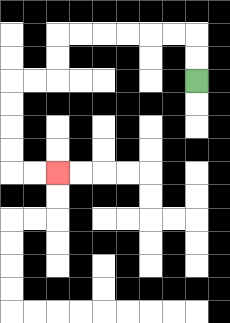{'start': '[8, 3]', 'end': '[2, 7]', 'path_directions': 'U,U,L,L,L,L,L,L,D,D,L,L,D,D,D,D,R,R', 'path_coordinates': '[[8, 3], [8, 2], [8, 1], [7, 1], [6, 1], [5, 1], [4, 1], [3, 1], [2, 1], [2, 2], [2, 3], [1, 3], [0, 3], [0, 4], [0, 5], [0, 6], [0, 7], [1, 7], [2, 7]]'}